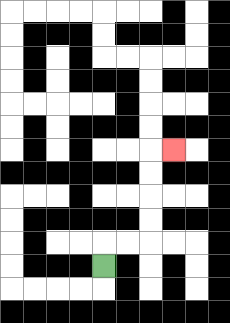{'start': '[4, 11]', 'end': '[7, 6]', 'path_directions': 'U,R,R,U,U,U,U,R', 'path_coordinates': '[[4, 11], [4, 10], [5, 10], [6, 10], [6, 9], [6, 8], [6, 7], [6, 6], [7, 6]]'}